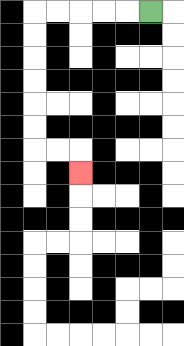{'start': '[6, 0]', 'end': '[3, 7]', 'path_directions': 'L,L,L,L,L,D,D,D,D,D,D,R,R,D', 'path_coordinates': '[[6, 0], [5, 0], [4, 0], [3, 0], [2, 0], [1, 0], [1, 1], [1, 2], [1, 3], [1, 4], [1, 5], [1, 6], [2, 6], [3, 6], [3, 7]]'}